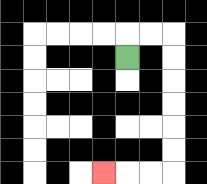{'start': '[5, 2]', 'end': '[4, 7]', 'path_directions': 'U,R,R,D,D,D,D,D,D,L,L,L', 'path_coordinates': '[[5, 2], [5, 1], [6, 1], [7, 1], [7, 2], [7, 3], [7, 4], [7, 5], [7, 6], [7, 7], [6, 7], [5, 7], [4, 7]]'}